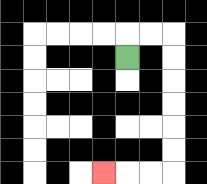{'start': '[5, 2]', 'end': '[4, 7]', 'path_directions': 'U,R,R,D,D,D,D,D,D,L,L,L', 'path_coordinates': '[[5, 2], [5, 1], [6, 1], [7, 1], [7, 2], [7, 3], [7, 4], [7, 5], [7, 6], [7, 7], [6, 7], [5, 7], [4, 7]]'}